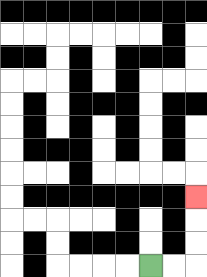{'start': '[6, 11]', 'end': '[8, 8]', 'path_directions': 'R,R,U,U,U', 'path_coordinates': '[[6, 11], [7, 11], [8, 11], [8, 10], [8, 9], [8, 8]]'}